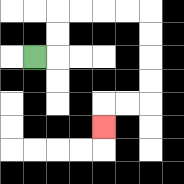{'start': '[1, 2]', 'end': '[4, 5]', 'path_directions': 'R,U,U,R,R,R,R,D,D,D,D,L,L,D', 'path_coordinates': '[[1, 2], [2, 2], [2, 1], [2, 0], [3, 0], [4, 0], [5, 0], [6, 0], [6, 1], [6, 2], [6, 3], [6, 4], [5, 4], [4, 4], [4, 5]]'}